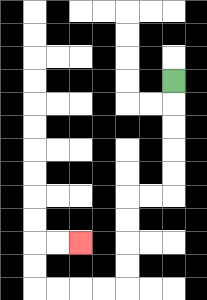{'start': '[7, 3]', 'end': '[3, 10]', 'path_directions': 'D,D,D,D,D,L,L,D,D,D,D,L,L,L,L,U,U,R,R', 'path_coordinates': '[[7, 3], [7, 4], [7, 5], [7, 6], [7, 7], [7, 8], [6, 8], [5, 8], [5, 9], [5, 10], [5, 11], [5, 12], [4, 12], [3, 12], [2, 12], [1, 12], [1, 11], [1, 10], [2, 10], [3, 10]]'}